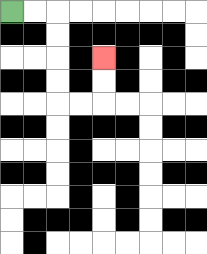{'start': '[0, 0]', 'end': '[4, 2]', 'path_directions': 'R,R,D,D,D,D,R,R,U,U', 'path_coordinates': '[[0, 0], [1, 0], [2, 0], [2, 1], [2, 2], [2, 3], [2, 4], [3, 4], [4, 4], [4, 3], [4, 2]]'}